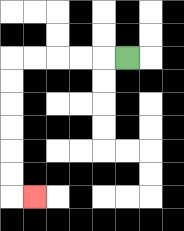{'start': '[5, 2]', 'end': '[1, 8]', 'path_directions': 'L,L,L,L,L,D,D,D,D,D,D,R', 'path_coordinates': '[[5, 2], [4, 2], [3, 2], [2, 2], [1, 2], [0, 2], [0, 3], [0, 4], [0, 5], [0, 6], [0, 7], [0, 8], [1, 8]]'}